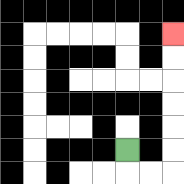{'start': '[5, 6]', 'end': '[7, 1]', 'path_directions': 'D,R,R,U,U,U,U,U,U', 'path_coordinates': '[[5, 6], [5, 7], [6, 7], [7, 7], [7, 6], [7, 5], [7, 4], [7, 3], [7, 2], [7, 1]]'}